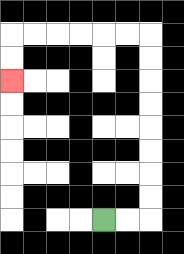{'start': '[4, 9]', 'end': '[0, 3]', 'path_directions': 'R,R,U,U,U,U,U,U,U,U,L,L,L,L,L,L,D,D', 'path_coordinates': '[[4, 9], [5, 9], [6, 9], [6, 8], [6, 7], [6, 6], [6, 5], [6, 4], [6, 3], [6, 2], [6, 1], [5, 1], [4, 1], [3, 1], [2, 1], [1, 1], [0, 1], [0, 2], [0, 3]]'}